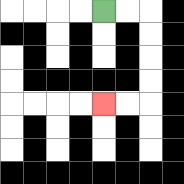{'start': '[4, 0]', 'end': '[4, 4]', 'path_directions': 'R,R,D,D,D,D,L,L', 'path_coordinates': '[[4, 0], [5, 0], [6, 0], [6, 1], [6, 2], [6, 3], [6, 4], [5, 4], [4, 4]]'}